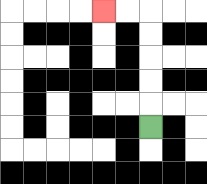{'start': '[6, 5]', 'end': '[4, 0]', 'path_directions': 'U,U,U,U,U,L,L', 'path_coordinates': '[[6, 5], [6, 4], [6, 3], [6, 2], [6, 1], [6, 0], [5, 0], [4, 0]]'}